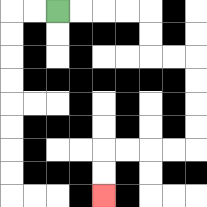{'start': '[2, 0]', 'end': '[4, 8]', 'path_directions': 'R,R,R,R,D,D,R,R,D,D,D,D,L,L,L,L,D,D', 'path_coordinates': '[[2, 0], [3, 0], [4, 0], [5, 0], [6, 0], [6, 1], [6, 2], [7, 2], [8, 2], [8, 3], [8, 4], [8, 5], [8, 6], [7, 6], [6, 6], [5, 6], [4, 6], [4, 7], [4, 8]]'}